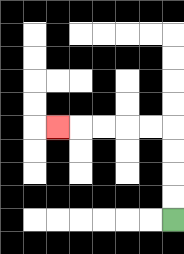{'start': '[7, 9]', 'end': '[2, 5]', 'path_directions': 'U,U,U,U,L,L,L,L,L', 'path_coordinates': '[[7, 9], [7, 8], [7, 7], [7, 6], [7, 5], [6, 5], [5, 5], [4, 5], [3, 5], [2, 5]]'}